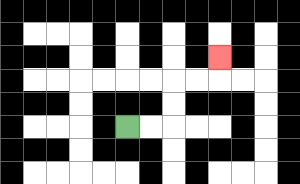{'start': '[5, 5]', 'end': '[9, 2]', 'path_directions': 'R,R,U,U,R,R,U', 'path_coordinates': '[[5, 5], [6, 5], [7, 5], [7, 4], [7, 3], [8, 3], [9, 3], [9, 2]]'}